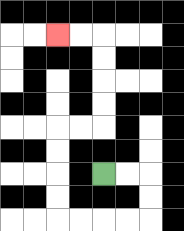{'start': '[4, 7]', 'end': '[2, 1]', 'path_directions': 'R,R,D,D,L,L,L,L,U,U,U,U,R,R,U,U,U,U,L,L', 'path_coordinates': '[[4, 7], [5, 7], [6, 7], [6, 8], [6, 9], [5, 9], [4, 9], [3, 9], [2, 9], [2, 8], [2, 7], [2, 6], [2, 5], [3, 5], [4, 5], [4, 4], [4, 3], [4, 2], [4, 1], [3, 1], [2, 1]]'}